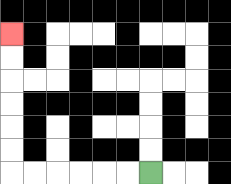{'start': '[6, 7]', 'end': '[0, 1]', 'path_directions': 'L,L,L,L,L,L,U,U,U,U,U,U', 'path_coordinates': '[[6, 7], [5, 7], [4, 7], [3, 7], [2, 7], [1, 7], [0, 7], [0, 6], [0, 5], [0, 4], [0, 3], [0, 2], [0, 1]]'}